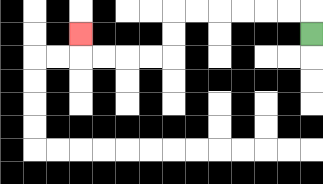{'start': '[13, 1]', 'end': '[3, 1]', 'path_directions': 'U,L,L,L,L,L,L,D,D,L,L,L,L,U', 'path_coordinates': '[[13, 1], [13, 0], [12, 0], [11, 0], [10, 0], [9, 0], [8, 0], [7, 0], [7, 1], [7, 2], [6, 2], [5, 2], [4, 2], [3, 2], [3, 1]]'}